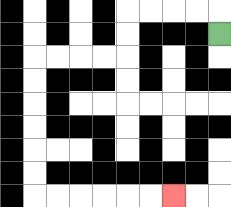{'start': '[9, 1]', 'end': '[7, 8]', 'path_directions': 'U,L,L,L,L,D,D,L,L,L,L,D,D,D,D,D,D,R,R,R,R,R,R', 'path_coordinates': '[[9, 1], [9, 0], [8, 0], [7, 0], [6, 0], [5, 0], [5, 1], [5, 2], [4, 2], [3, 2], [2, 2], [1, 2], [1, 3], [1, 4], [1, 5], [1, 6], [1, 7], [1, 8], [2, 8], [3, 8], [4, 8], [5, 8], [6, 8], [7, 8]]'}